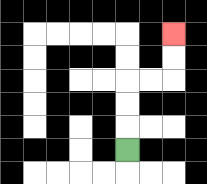{'start': '[5, 6]', 'end': '[7, 1]', 'path_directions': 'U,U,U,R,R,U,U', 'path_coordinates': '[[5, 6], [5, 5], [5, 4], [5, 3], [6, 3], [7, 3], [7, 2], [7, 1]]'}